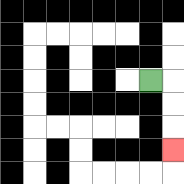{'start': '[6, 3]', 'end': '[7, 6]', 'path_directions': 'R,D,D,D', 'path_coordinates': '[[6, 3], [7, 3], [7, 4], [7, 5], [7, 6]]'}